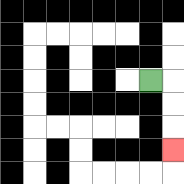{'start': '[6, 3]', 'end': '[7, 6]', 'path_directions': 'R,D,D,D', 'path_coordinates': '[[6, 3], [7, 3], [7, 4], [7, 5], [7, 6]]'}